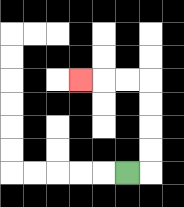{'start': '[5, 7]', 'end': '[3, 3]', 'path_directions': 'R,U,U,U,U,L,L,L', 'path_coordinates': '[[5, 7], [6, 7], [6, 6], [6, 5], [6, 4], [6, 3], [5, 3], [4, 3], [3, 3]]'}